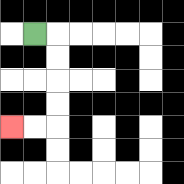{'start': '[1, 1]', 'end': '[0, 5]', 'path_directions': 'R,D,D,D,D,L,L', 'path_coordinates': '[[1, 1], [2, 1], [2, 2], [2, 3], [2, 4], [2, 5], [1, 5], [0, 5]]'}